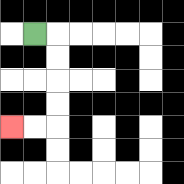{'start': '[1, 1]', 'end': '[0, 5]', 'path_directions': 'R,D,D,D,D,L,L', 'path_coordinates': '[[1, 1], [2, 1], [2, 2], [2, 3], [2, 4], [2, 5], [1, 5], [0, 5]]'}